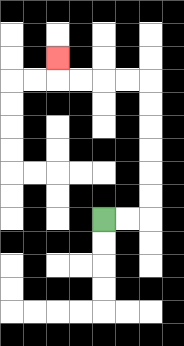{'start': '[4, 9]', 'end': '[2, 2]', 'path_directions': 'R,R,U,U,U,U,U,U,L,L,L,L,U', 'path_coordinates': '[[4, 9], [5, 9], [6, 9], [6, 8], [6, 7], [6, 6], [6, 5], [6, 4], [6, 3], [5, 3], [4, 3], [3, 3], [2, 3], [2, 2]]'}